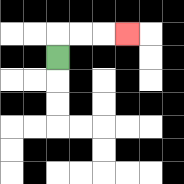{'start': '[2, 2]', 'end': '[5, 1]', 'path_directions': 'U,R,R,R', 'path_coordinates': '[[2, 2], [2, 1], [3, 1], [4, 1], [5, 1]]'}